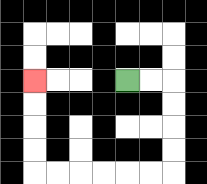{'start': '[5, 3]', 'end': '[1, 3]', 'path_directions': 'R,R,D,D,D,D,L,L,L,L,L,L,U,U,U,U', 'path_coordinates': '[[5, 3], [6, 3], [7, 3], [7, 4], [7, 5], [7, 6], [7, 7], [6, 7], [5, 7], [4, 7], [3, 7], [2, 7], [1, 7], [1, 6], [1, 5], [1, 4], [1, 3]]'}